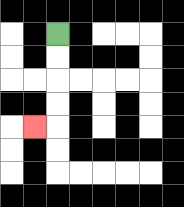{'start': '[2, 1]', 'end': '[1, 5]', 'path_directions': 'D,D,D,D,L', 'path_coordinates': '[[2, 1], [2, 2], [2, 3], [2, 4], [2, 5], [1, 5]]'}